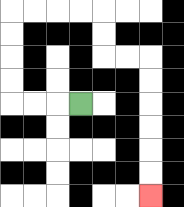{'start': '[3, 4]', 'end': '[6, 8]', 'path_directions': 'L,L,L,U,U,U,U,R,R,R,R,D,D,R,R,D,D,D,D,D,D', 'path_coordinates': '[[3, 4], [2, 4], [1, 4], [0, 4], [0, 3], [0, 2], [0, 1], [0, 0], [1, 0], [2, 0], [3, 0], [4, 0], [4, 1], [4, 2], [5, 2], [6, 2], [6, 3], [6, 4], [6, 5], [6, 6], [6, 7], [6, 8]]'}